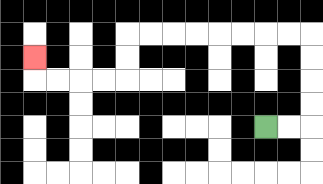{'start': '[11, 5]', 'end': '[1, 2]', 'path_directions': 'R,R,U,U,U,U,L,L,L,L,L,L,L,L,D,D,L,L,L,L,U', 'path_coordinates': '[[11, 5], [12, 5], [13, 5], [13, 4], [13, 3], [13, 2], [13, 1], [12, 1], [11, 1], [10, 1], [9, 1], [8, 1], [7, 1], [6, 1], [5, 1], [5, 2], [5, 3], [4, 3], [3, 3], [2, 3], [1, 3], [1, 2]]'}